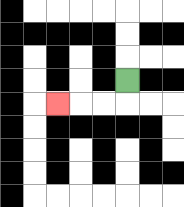{'start': '[5, 3]', 'end': '[2, 4]', 'path_directions': 'D,L,L,L', 'path_coordinates': '[[5, 3], [5, 4], [4, 4], [3, 4], [2, 4]]'}